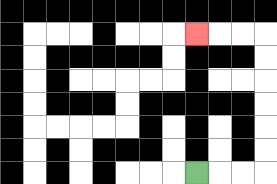{'start': '[8, 7]', 'end': '[8, 1]', 'path_directions': 'R,R,R,U,U,U,U,U,U,L,L,L', 'path_coordinates': '[[8, 7], [9, 7], [10, 7], [11, 7], [11, 6], [11, 5], [11, 4], [11, 3], [11, 2], [11, 1], [10, 1], [9, 1], [8, 1]]'}